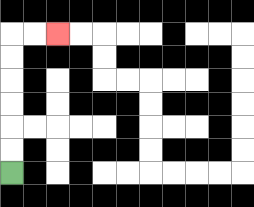{'start': '[0, 7]', 'end': '[2, 1]', 'path_directions': 'U,U,U,U,U,U,R,R', 'path_coordinates': '[[0, 7], [0, 6], [0, 5], [0, 4], [0, 3], [0, 2], [0, 1], [1, 1], [2, 1]]'}